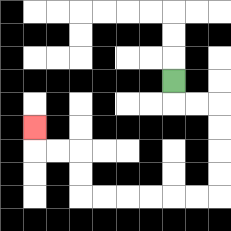{'start': '[7, 3]', 'end': '[1, 5]', 'path_directions': 'D,R,R,D,D,D,D,L,L,L,L,L,L,U,U,L,L,U', 'path_coordinates': '[[7, 3], [7, 4], [8, 4], [9, 4], [9, 5], [9, 6], [9, 7], [9, 8], [8, 8], [7, 8], [6, 8], [5, 8], [4, 8], [3, 8], [3, 7], [3, 6], [2, 6], [1, 6], [1, 5]]'}